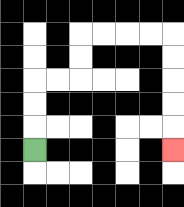{'start': '[1, 6]', 'end': '[7, 6]', 'path_directions': 'U,U,U,R,R,U,U,R,R,R,R,D,D,D,D,D', 'path_coordinates': '[[1, 6], [1, 5], [1, 4], [1, 3], [2, 3], [3, 3], [3, 2], [3, 1], [4, 1], [5, 1], [6, 1], [7, 1], [7, 2], [7, 3], [7, 4], [7, 5], [7, 6]]'}